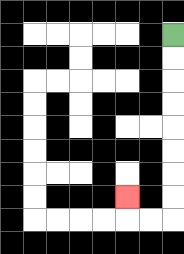{'start': '[7, 1]', 'end': '[5, 8]', 'path_directions': 'D,D,D,D,D,D,D,D,L,L,U', 'path_coordinates': '[[7, 1], [7, 2], [7, 3], [7, 4], [7, 5], [7, 6], [7, 7], [7, 8], [7, 9], [6, 9], [5, 9], [5, 8]]'}